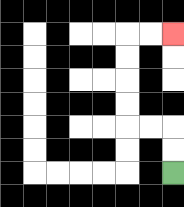{'start': '[7, 7]', 'end': '[7, 1]', 'path_directions': 'U,U,L,L,U,U,U,U,R,R', 'path_coordinates': '[[7, 7], [7, 6], [7, 5], [6, 5], [5, 5], [5, 4], [5, 3], [5, 2], [5, 1], [6, 1], [7, 1]]'}